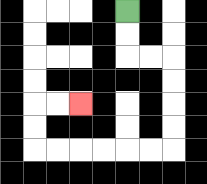{'start': '[5, 0]', 'end': '[3, 4]', 'path_directions': 'D,D,R,R,D,D,D,D,L,L,L,L,L,L,U,U,R,R', 'path_coordinates': '[[5, 0], [5, 1], [5, 2], [6, 2], [7, 2], [7, 3], [7, 4], [7, 5], [7, 6], [6, 6], [5, 6], [4, 6], [3, 6], [2, 6], [1, 6], [1, 5], [1, 4], [2, 4], [3, 4]]'}